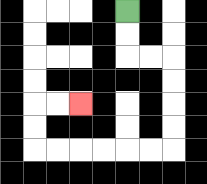{'start': '[5, 0]', 'end': '[3, 4]', 'path_directions': 'D,D,R,R,D,D,D,D,L,L,L,L,L,L,U,U,R,R', 'path_coordinates': '[[5, 0], [5, 1], [5, 2], [6, 2], [7, 2], [7, 3], [7, 4], [7, 5], [7, 6], [6, 6], [5, 6], [4, 6], [3, 6], [2, 6], [1, 6], [1, 5], [1, 4], [2, 4], [3, 4]]'}